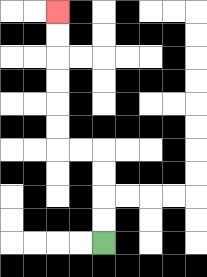{'start': '[4, 10]', 'end': '[2, 0]', 'path_directions': 'U,U,U,U,L,L,U,U,U,U,U,U', 'path_coordinates': '[[4, 10], [4, 9], [4, 8], [4, 7], [4, 6], [3, 6], [2, 6], [2, 5], [2, 4], [2, 3], [2, 2], [2, 1], [2, 0]]'}